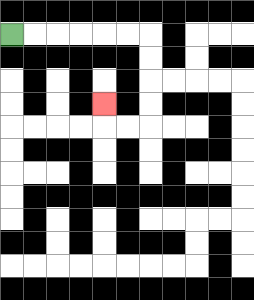{'start': '[0, 1]', 'end': '[4, 4]', 'path_directions': 'R,R,R,R,R,R,D,D,D,D,L,L,U', 'path_coordinates': '[[0, 1], [1, 1], [2, 1], [3, 1], [4, 1], [5, 1], [6, 1], [6, 2], [6, 3], [6, 4], [6, 5], [5, 5], [4, 5], [4, 4]]'}